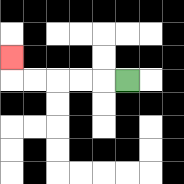{'start': '[5, 3]', 'end': '[0, 2]', 'path_directions': 'L,L,L,L,L,U', 'path_coordinates': '[[5, 3], [4, 3], [3, 3], [2, 3], [1, 3], [0, 3], [0, 2]]'}